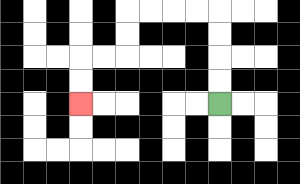{'start': '[9, 4]', 'end': '[3, 4]', 'path_directions': 'U,U,U,U,L,L,L,L,D,D,L,L,D,D', 'path_coordinates': '[[9, 4], [9, 3], [9, 2], [9, 1], [9, 0], [8, 0], [7, 0], [6, 0], [5, 0], [5, 1], [5, 2], [4, 2], [3, 2], [3, 3], [3, 4]]'}